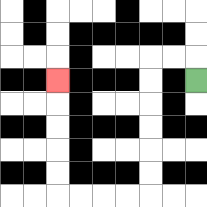{'start': '[8, 3]', 'end': '[2, 3]', 'path_directions': 'U,L,L,D,D,D,D,D,D,L,L,L,L,U,U,U,U,U', 'path_coordinates': '[[8, 3], [8, 2], [7, 2], [6, 2], [6, 3], [6, 4], [6, 5], [6, 6], [6, 7], [6, 8], [5, 8], [4, 8], [3, 8], [2, 8], [2, 7], [2, 6], [2, 5], [2, 4], [2, 3]]'}